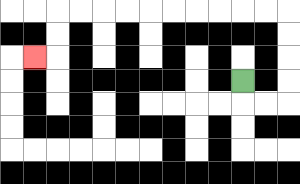{'start': '[10, 3]', 'end': '[1, 2]', 'path_directions': 'D,R,R,U,U,U,U,L,L,L,L,L,L,L,L,L,L,D,D,L', 'path_coordinates': '[[10, 3], [10, 4], [11, 4], [12, 4], [12, 3], [12, 2], [12, 1], [12, 0], [11, 0], [10, 0], [9, 0], [8, 0], [7, 0], [6, 0], [5, 0], [4, 0], [3, 0], [2, 0], [2, 1], [2, 2], [1, 2]]'}